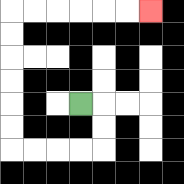{'start': '[3, 4]', 'end': '[6, 0]', 'path_directions': 'R,D,D,L,L,L,L,U,U,U,U,U,U,R,R,R,R,R,R', 'path_coordinates': '[[3, 4], [4, 4], [4, 5], [4, 6], [3, 6], [2, 6], [1, 6], [0, 6], [0, 5], [0, 4], [0, 3], [0, 2], [0, 1], [0, 0], [1, 0], [2, 0], [3, 0], [4, 0], [5, 0], [6, 0]]'}